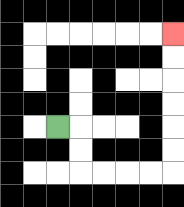{'start': '[2, 5]', 'end': '[7, 1]', 'path_directions': 'R,D,D,R,R,R,R,U,U,U,U,U,U', 'path_coordinates': '[[2, 5], [3, 5], [3, 6], [3, 7], [4, 7], [5, 7], [6, 7], [7, 7], [7, 6], [7, 5], [7, 4], [7, 3], [7, 2], [7, 1]]'}